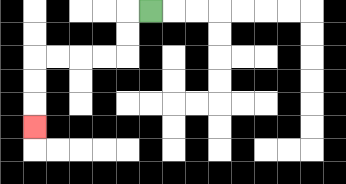{'start': '[6, 0]', 'end': '[1, 5]', 'path_directions': 'L,D,D,L,L,L,L,D,D,D', 'path_coordinates': '[[6, 0], [5, 0], [5, 1], [5, 2], [4, 2], [3, 2], [2, 2], [1, 2], [1, 3], [1, 4], [1, 5]]'}